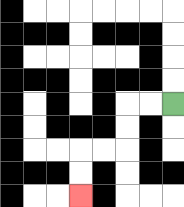{'start': '[7, 4]', 'end': '[3, 8]', 'path_directions': 'L,L,D,D,L,L,D,D', 'path_coordinates': '[[7, 4], [6, 4], [5, 4], [5, 5], [5, 6], [4, 6], [3, 6], [3, 7], [3, 8]]'}